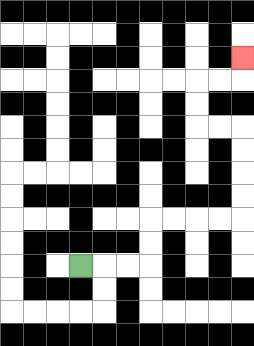{'start': '[3, 11]', 'end': '[10, 2]', 'path_directions': 'R,R,R,U,U,R,R,R,R,U,U,U,U,L,L,U,U,R,R,U', 'path_coordinates': '[[3, 11], [4, 11], [5, 11], [6, 11], [6, 10], [6, 9], [7, 9], [8, 9], [9, 9], [10, 9], [10, 8], [10, 7], [10, 6], [10, 5], [9, 5], [8, 5], [8, 4], [8, 3], [9, 3], [10, 3], [10, 2]]'}